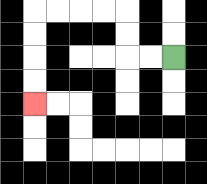{'start': '[7, 2]', 'end': '[1, 4]', 'path_directions': 'L,L,U,U,L,L,L,L,D,D,D,D', 'path_coordinates': '[[7, 2], [6, 2], [5, 2], [5, 1], [5, 0], [4, 0], [3, 0], [2, 0], [1, 0], [1, 1], [1, 2], [1, 3], [1, 4]]'}